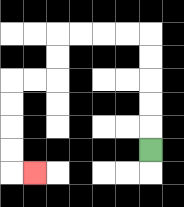{'start': '[6, 6]', 'end': '[1, 7]', 'path_directions': 'U,U,U,U,U,L,L,L,L,D,D,L,L,D,D,D,D,R', 'path_coordinates': '[[6, 6], [6, 5], [6, 4], [6, 3], [6, 2], [6, 1], [5, 1], [4, 1], [3, 1], [2, 1], [2, 2], [2, 3], [1, 3], [0, 3], [0, 4], [0, 5], [0, 6], [0, 7], [1, 7]]'}